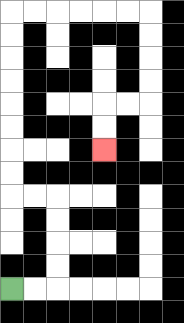{'start': '[0, 12]', 'end': '[4, 6]', 'path_directions': 'R,R,U,U,U,U,L,L,U,U,U,U,U,U,U,U,R,R,R,R,R,R,D,D,D,D,L,L,D,D', 'path_coordinates': '[[0, 12], [1, 12], [2, 12], [2, 11], [2, 10], [2, 9], [2, 8], [1, 8], [0, 8], [0, 7], [0, 6], [0, 5], [0, 4], [0, 3], [0, 2], [0, 1], [0, 0], [1, 0], [2, 0], [3, 0], [4, 0], [5, 0], [6, 0], [6, 1], [6, 2], [6, 3], [6, 4], [5, 4], [4, 4], [4, 5], [4, 6]]'}